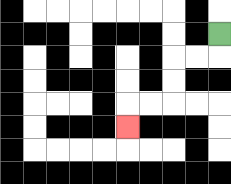{'start': '[9, 1]', 'end': '[5, 5]', 'path_directions': 'D,L,L,D,D,L,L,D', 'path_coordinates': '[[9, 1], [9, 2], [8, 2], [7, 2], [7, 3], [7, 4], [6, 4], [5, 4], [5, 5]]'}